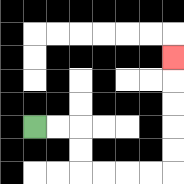{'start': '[1, 5]', 'end': '[7, 2]', 'path_directions': 'R,R,D,D,R,R,R,R,U,U,U,U,U', 'path_coordinates': '[[1, 5], [2, 5], [3, 5], [3, 6], [3, 7], [4, 7], [5, 7], [6, 7], [7, 7], [7, 6], [7, 5], [7, 4], [7, 3], [7, 2]]'}